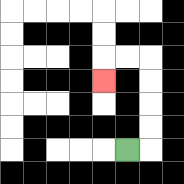{'start': '[5, 6]', 'end': '[4, 3]', 'path_directions': 'R,U,U,U,U,L,L,D', 'path_coordinates': '[[5, 6], [6, 6], [6, 5], [6, 4], [6, 3], [6, 2], [5, 2], [4, 2], [4, 3]]'}